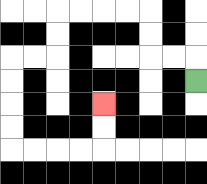{'start': '[8, 3]', 'end': '[4, 4]', 'path_directions': 'U,L,L,U,U,L,L,L,L,D,D,L,L,D,D,D,D,R,R,R,R,U,U', 'path_coordinates': '[[8, 3], [8, 2], [7, 2], [6, 2], [6, 1], [6, 0], [5, 0], [4, 0], [3, 0], [2, 0], [2, 1], [2, 2], [1, 2], [0, 2], [0, 3], [0, 4], [0, 5], [0, 6], [1, 6], [2, 6], [3, 6], [4, 6], [4, 5], [4, 4]]'}